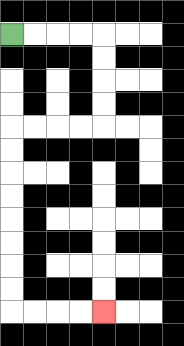{'start': '[0, 1]', 'end': '[4, 13]', 'path_directions': 'R,R,R,R,D,D,D,D,L,L,L,L,D,D,D,D,D,D,D,D,R,R,R,R', 'path_coordinates': '[[0, 1], [1, 1], [2, 1], [3, 1], [4, 1], [4, 2], [4, 3], [4, 4], [4, 5], [3, 5], [2, 5], [1, 5], [0, 5], [0, 6], [0, 7], [0, 8], [0, 9], [0, 10], [0, 11], [0, 12], [0, 13], [1, 13], [2, 13], [3, 13], [4, 13]]'}